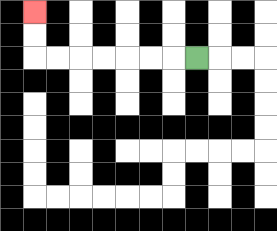{'start': '[8, 2]', 'end': '[1, 0]', 'path_directions': 'L,L,L,L,L,L,L,U,U', 'path_coordinates': '[[8, 2], [7, 2], [6, 2], [5, 2], [4, 2], [3, 2], [2, 2], [1, 2], [1, 1], [1, 0]]'}